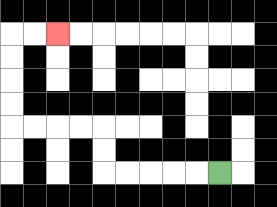{'start': '[9, 7]', 'end': '[2, 1]', 'path_directions': 'L,L,L,L,L,U,U,L,L,L,L,U,U,U,U,R,R', 'path_coordinates': '[[9, 7], [8, 7], [7, 7], [6, 7], [5, 7], [4, 7], [4, 6], [4, 5], [3, 5], [2, 5], [1, 5], [0, 5], [0, 4], [0, 3], [0, 2], [0, 1], [1, 1], [2, 1]]'}